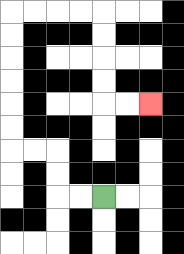{'start': '[4, 8]', 'end': '[6, 4]', 'path_directions': 'L,L,U,U,L,L,U,U,U,U,U,U,R,R,R,R,D,D,D,D,R,R', 'path_coordinates': '[[4, 8], [3, 8], [2, 8], [2, 7], [2, 6], [1, 6], [0, 6], [0, 5], [0, 4], [0, 3], [0, 2], [0, 1], [0, 0], [1, 0], [2, 0], [3, 0], [4, 0], [4, 1], [4, 2], [4, 3], [4, 4], [5, 4], [6, 4]]'}